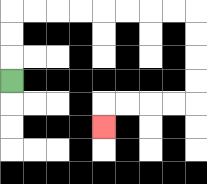{'start': '[0, 3]', 'end': '[4, 5]', 'path_directions': 'U,U,U,R,R,R,R,R,R,R,R,D,D,D,D,L,L,L,L,D', 'path_coordinates': '[[0, 3], [0, 2], [0, 1], [0, 0], [1, 0], [2, 0], [3, 0], [4, 0], [5, 0], [6, 0], [7, 0], [8, 0], [8, 1], [8, 2], [8, 3], [8, 4], [7, 4], [6, 4], [5, 4], [4, 4], [4, 5]]'}